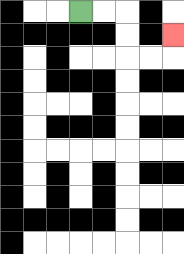{'start': '[3, 0]', 'end': '[7, 1]', 'path_directions': 'R,R,D,D,R,R,U', 'path_coordinates': '[[3, 0], [4, 0], [5, 0], [5, 1], [5, 2], [6, 2], [7, 2], [7, 1]]'}